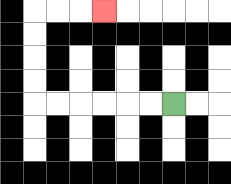{'start': '[7, 4]', 'end': '[4, 0]', 'path_directions': 'L,L,L,L,L,L,U,U,U,U,R,R,R', 'path_coordinates': '[[7, 4], [6, 4], [5, 4], [4, 4], [3, 4], [2, 4], [1, 4], [1, 3], [1, 2], [1, 1], [1, 0], [2, 0], [3, 0], [4, 0]]'}